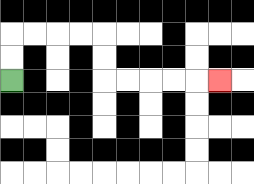{'start': '[0, 3]', 'end': '[9, 3]', 'path_directions': 'U,U,R,R,R,R,D,D,R,R,R,R,R', 'path_coordinates': '[[0, 3], [0, 2], [0, 1], [1, 1], [2, 1], [3, 1], [4, 1], [4, 2], [4, 3], [5, 3], [6, 3], [7, 3], [8, 3], [9, 3]]'}